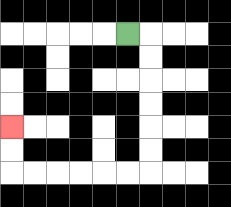{'start': '[5, 1]', 'end': '[0, 5]', 'path_directions': 'R,D,D,D,D,D,D,L,L,L,L,L,L,U,U', 'path_coordinates': '[[5, 1], [6, 1], [6, 2], [6, 3], [6, 4], [6, 5], [6, 6], [6, 7], [5, 7], [4, 7], [3, 7], [2, 7], [1, 7], [0, 7], [0, 6], [0, 5]]'}